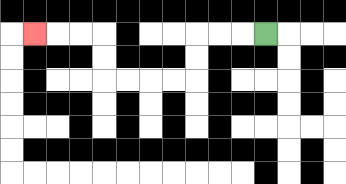{'start': '[11, 1]', 'end': '[1, 1]', 'path_directions': 'L,L,L,D,D,L,L,L,L,U,U,L,L,L', 'path_coordinates': '[[11, 1], [10, 1], [9, 1], [8, 1], [8, 2], [8, 3], [7, 3], [6, 3], [5, 3], [4, 3], [4, 2], [4, 1], [3, 1], [2, 1], [1, 1]]'}